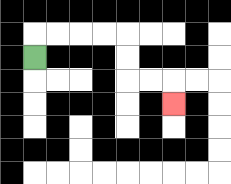{'start': '[1, 2]', 'end': '[7, 4]', 'path_directions': 'U,R,R,R,R,D,D,R,R,D', 'path_coordinates': '[[1, 2], [1, 1], [2, 1], [3, 1], [4, 1], [5, 1], [5, 2], [5, 3], [6, 3], [7, 3], [7, 4]]'}